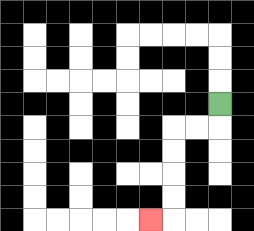{'start': '[9, 4]', 'end': '[6, 9]', 'path_directions': 'D,L,L,D,D,D,D,L', 'path_coordinates': '[[9, 4], [9, 5], [8, 5], [7, 5], [7, 6], [7, 7], [7, 8], [7, 9], [6, 9]]'}